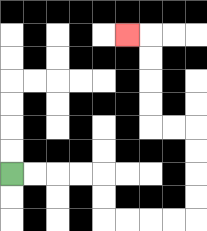{'start': '[0, 7]', 'end': '[5, 1]', 'path_directions': 'R,R,R,R,D,D,R,R,R,R,U,U,U,U,L,L,U,U,U,U,L', 'path_coordinates': '[[0, 7], [1, 7], [2, 7], [3, 7], [4, 7], [4, 8], [4, 9], [5, 9], [6, 9], [7, 9], [8, 9], [8, 8], [8, 7], [8, 6], [8, 5], [7, 5], [6, 5], [6, 4], [6, 3], [6, 2], [6, 1], [5, 1]]'}